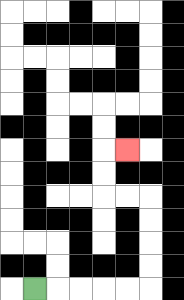{'start': '[1, 12]', 'end': '[5, 6]', 'path_directions': 'R,R,R,R,R,U,U,U,U,L,L,U,U,R', 'path_coordinates': '[[1, 12], [2, 12], [3, 12], [4, 12], [5, 12], [6, 12], [6, 11], [6, 10], [6, 9], [6, 8], [5, 8], [4, 8], [4, 7], [4, 6], [5, 6]]'}